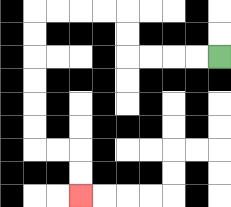{'start': '[9, 2]', 'end': '[3, 8]', 'path_directions': 'L,L,L,L,U,U,L,L,L,L,D,D,D,D,D,D,R,R,D,D', 'path_coordinates': '[[9, 2], [8, 2], [7, 2], [6, 2], [5, 2], [5, 1], [5, 0], [4, 0], [3, 0], [2, 0], [1, 0], [1, 1], [1, 2], [1, 3], [1, 4], [1, 5], [1, 6], [2, 6], [3, 6], [3, 7], [3, 8]]'}